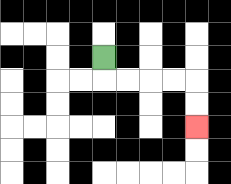{'start': '[4, 2]', 'end': '[8, 5]', 'path_directions': 'D,R,R,R,R,D,D', 'path_coordinates': '[[4, 2], [4, 3], [5, 3], [6, 3], [7, 3], [8, 3], [8, 4], [8, 5]]'}